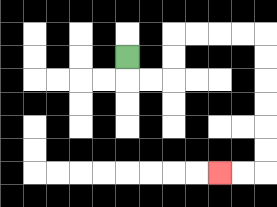{'start': '[5, 2]', 'end': '[9, 7]', 'path_directions': 'D,R,R,U,U,R,R,R,R,D,D,D,D,D,D,L,L', 'path_coordinates': '[[5, 2], [5, 3], [6, 3], [7, 3], [7, 2], [7, 1], [8, 1], [9, 1], [10, 1], [11, 1], [11, 2], [11, 3], [11, 4], [11, 5], [11, 6], [11, 7], [10, 7], [9, 7]]'}